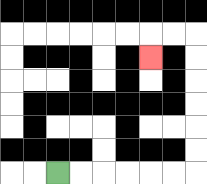{'start': '[2, 7]', 'end': '[6, 2]', 'path_directions': 'R,R,R,R,R,R,U,U,U,U,U,U,L,L,D', 'path_coordinates': '[[2, 7], [3, 7], [4, 7], [5, 7], [6, 7], [7, 7], [8, 7], [8, 6], [8, 5], [8, 4], [8, 3], [8, 2], [8, 1], [7, 1], [6, 1], [6, 2]]'}